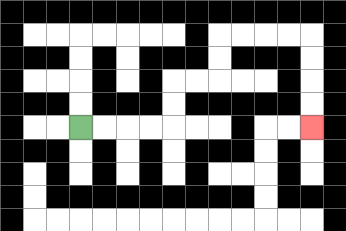{'start': '[3, 5]', 'end': '[13, 5]', 'path_directions': 'R,R,R,R,U,U,R,R,U,U,R,R,R,R,D,D,D,D', 'path_coordinates': '[[3, 5], [4, 5], [5, 5], [6, 5], [7, 5], [7, 4], [7, 3], [8, 3], [9, 3], [9, 2], [9, 1], [10, 1], [11, 1], [12, 1], [13, 1], [13, 2], [13, 3], [13, 4], [13, 5]]'}